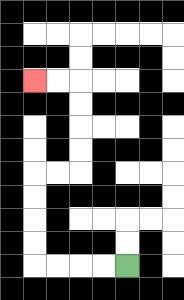{'start': '[5, 11]', 'end': '[1, 3]', 'path_directions': 'L,L,L,L,U,U,U,U,R,R,U,U,U,U,L,L', 'path_coordinates': '[[5, 11], [4, 11], [3, 11], [2, 11], [1, 11], [1, 10], [1, 9], [1, 8], [1, 7], [2, 7], [3, 7], [3, 6], [3, 5], [3, 4], [3, 3], [2, 3], [1, 3]]'}